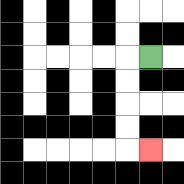{'start': '[6, 2]', 'end': '[6, 6]', 'path_directions': 'L,D,D,D,D,R', 'path_coordinates': '[[6, 2], [5, 2], [5, 3], [5, 4], [5, 5], [5, 6], [6, 6]]'}